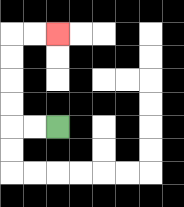{'start': '[2, 5]', 'end': '[2, 1]', 'path_directions': 'L,L,U,U,U,U,R,R', 'path_coordinates': '[[2, 5], [1, 5], [0, 5], [0, 4], [0, 3], [0, 2], [0, 1], [1, 1], [2, 1]]'}